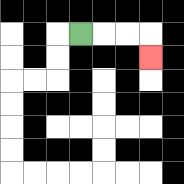{'start': '[3, 1]', 'end': '[6, 2]', 'path_directions': 'R,R,R,D', 'path_coordinates': '[[3, 1], [4, 1], [5, 1], [6, 1], [6, 2]]'}